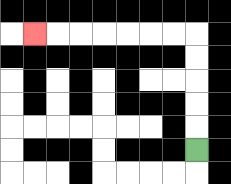{'start': '[8, 6]', 'end': '[1, 1]', 'path_directions': 'U,U,U,U,U,L,L,L,L,L,L,L', 'path_coordinates': '[[8, 6], [8, 5], [8, 4], [8, 3], [8, 2], [8, 1], [7, 1], [6, 1], [5, 1], [4, 1], [3, 1], [2, 1], [1, 1]]'}